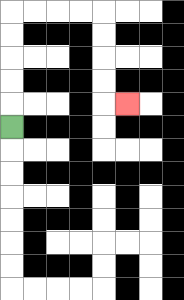{'start': '[0, 5]', 'end': '[5, 4]', 'path_directions': 'U,U,U,U,U,R,R,R,R,D,D,D,D,R', 'path_coordinates': '[[0, 5], [0, 4], [0, 3], [0, 2], [0, 1], [0, 0], [1, 0], [2, 0], [3, 0], [4, 0], [4, 1], [4, 2], [4, 3], [4, 4], [5, 4]]'}